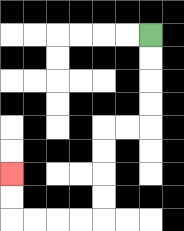{'start': '[6, 1]', 'end': '[0, 7]', 'path_directions': 'D,D,D,D,L,L,D,D,D,D,L,L,L,L,U,U', 'path_coordinates': '[[6, 1], [6, 2], [6, 3], [6, 4], [6, 5], [5, 5], [4, 5], [4, 6], [4, 7], [4, 8], [4, 9], [3, 9], [2, 9], [1, 9], [0, 9], [0, 8], [0, 7]]'}